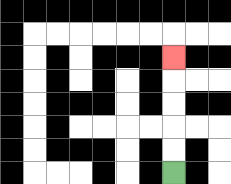{'start': '[7, 7]', 'end': '[7, 2]', 'path_directions': 'U,U,U,U,U', 'path_coordinates': '[[7, 7], [7, 6], [7, 5], [7, 4], [7, 3], [7, 2]]'}